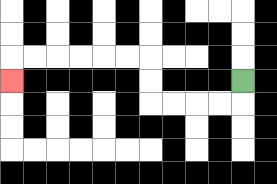{'start': '[10, 3]', 'end': '[0, 3]', 'path_directions': 'D,L,L,L,L,U,U,L,L,L,L,L,L,D', 'path_coordinates': '[[10, 3], [10, 4], [9, 4], [8, 4], [7, 4], [6, 4], [6, 3], [6, 2], [5, 2], [4, 2], [3, 2], [2, 2], [1, 2], [0, 2], [0, 3]]'}